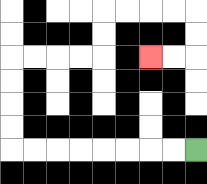{'start': '[8, 6]', 'end': '[6, 2]', 'path_directions': 'L,L,L,L,L,L,L,L,U,U,U,U,R,R,R,R,U,U,R,R,R,R,D,D,L,L', 'path_coordinates': '[[8, 6], [7, 6], [6, 6], [5, 6], [4, 6], [3, 6], [2, 6], [1, 6], [0, 6], [0, 5], [0, 4], [0, 3], [0, 2], [1, 2], [2, 2], [3, 2], [4, 2], [4, 1], [4, 0], [5, 0], [6, 0], [7, 0], [8, 0], [8, 1], [8, 2], [7, 2], [6, 2]]'}